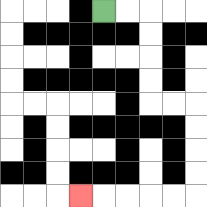{'start': '[4, 0]', 'end': '[3, 8]', 'path_directions': 'R,R,D,D,D,D,R,R,D,D,D,D,L,L,L,L,L', 'path_coordinates': '[[4, 0], [5, 0], [6, 0], [6, 1], [6, 2], [6, 3], [6, 4], [7, 4], [8, 4], [8, 5], [8, 6], [8, 7], [8, 8], [7, 8], [6, 8], [5, 8], [4, 8], [3, 8]]'}